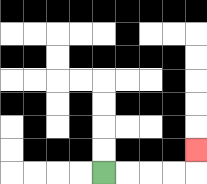{'start': '[4, 7]', 'end': '[8, 6]', 'path_directions': 'R,R,R,R,U', 'path_coordinates': '[[4, 7], [5, 7], [6, 7], [7, 7], [8, 7], [8, 6]]'}